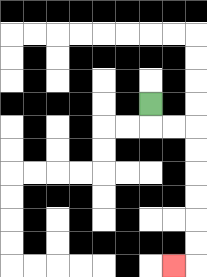{'start': '[6, 4]', 'end': '[7, 11]', 'path_directions': 'D,R,R,D,D,D,D,D,D,L', 'path_coordinates': '[[6, 4], [6, 5], [7, 5], [8, 5], [8, 6], [8, 7], [8, 8], [8, 9], [8, 10], [8, 11], [7, 11]]'}